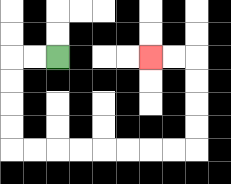{'start': '[2, 2]', 'end': '[6, 2]', 'path_directions': 'L,L,D,D,D,D,R,R,R,R,R,R,R,R,U,U,U,U,L,L', 'path_coordinates': '[[2, 2], [1, 2], [0, 2], [0, 3], [0, 4], [0, 5], [0, 6], [1, 6], [2, 6], [3, 6], [4, 6], [5, 6], [6, 6], [7, 6], [8, 6], [8, 5], [8, 4], [8, 3], [8, 2], [7, 2], [6, 2]]'}